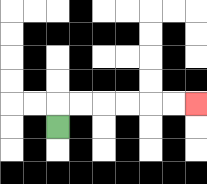{'start': '[2, 5]', 'end': '[8, 4]', 'path_directions': 'U,R,R,R,R,R,R', 'path_coordinates': '[[2, 5], [2, 4], [3, 4], [4, 4], [5, 4], [6, 4], [7, 4], [8, 4]]'}